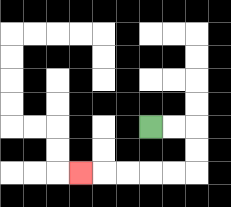{'start': '[6, 5]', 'end': '[3, 7]', 'path_directions': 'R,R,D,D,L,L,L,L,L', 'path_coordinates': '[[6, 5], [7, 5], [8, 5], [8, 6], [8, 7], [7, 7], [6, 7], [5, 7], [4, 7], [3, 7]]'}